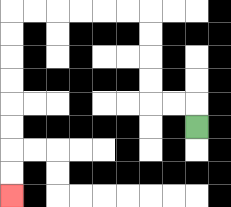{'start': '[8, 5]', 'end': '[0, 8]', 'path_directions': 'U,L,L,U,U,U,U,L,L,L,L,L,L,D,D,D,D,D,D,D,D', 'path_coordinates': '[[8, 5], [8, 4], [7, 4], [6, 4], [6, 3], [6, 2], [6, 1], [6, 0], [5, 0], [4, 0], [3, 0], [2, 0], [1, 0], [0, 0], [0, 1], [0, 2], [0, 3], [0, 4], [0, 5], [0, 6], [0, 7], [0, 8]]'}